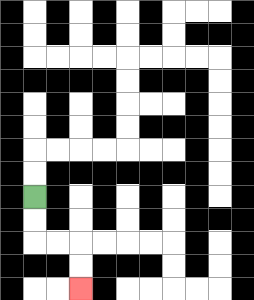{'start': '[1, 8]', 'end': '[3, 12]', 'path_directions': 'D,D,R,R,D,D', 'path_coordinates': '[[1, 8], [1, 9], [1, 10], [2, 10], [3, 10], [3, 11], [3, 12]]'}